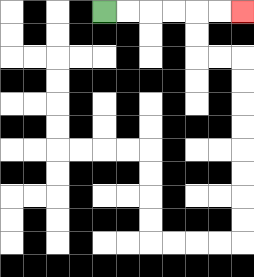{'start': '[4, 0]', 'end': '[10, 0]', 'path_directions': 'R,R,R,R,R,R', 'path_coordinates': '[[4, 0], [5, 0], [6, 0], [7, 0], [8, 0], [9, 0], [10, 0]]'}